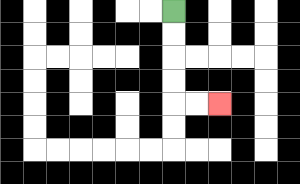{'start': '[7, 0]', 'end': '[9, 4]', 'path_directions': 'D,D,D,D,R,R', 'path_coordinates': '[[7, 0], [7, 1], [7, 2], [7, 3], [7, 4], [8, 4], [9, 4]]'}